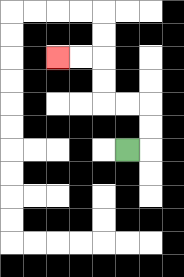{'start': '[5, 6]', 'end': '[2, 2]', 'path_directions': 'R,U,U,L,L,U,U,L,L', 'path_coordinates': '[[5, 6], [6, 6], [6, 5], [6, 4], [5, 4], [4, 4], [4, 3], [4, 2], [3, 2], [2, 2]]'}